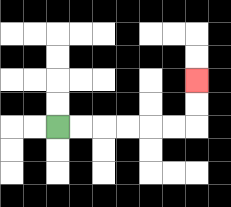{'start': '[2, 5]', 'end': '[8, 3]', 'path_directions': 'R,R,R,R,R,R,U,U', 'path_coordinates': '[[2, 5], [3, 5], [4, 5], [5, 5], [6, 5], [7, 5], [8, 5], [8, 4], [8, 3]]'}